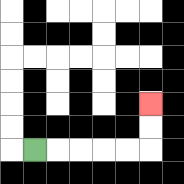{'start': '[1, 6]', 'end': '[6, 4]', 'path_directions': 'R,R,R,R,R,U,U', 'path_coordinates': '[[1, 6], [2, 6], [3, 6], [4, 6], [5, 6], [6, 6], [6, 5], [6, 4]]'}